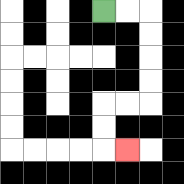{'start': '[4, 0]', 'end': '[5, 6]', 'path_directions': 'R,R,D,D,D,D,L,L,D,D,R', 'path_coordinates': '[[4, 0], [5, 0], [6, 0], [6, 1], [6, 2], [6, 3], [6, 4], [5, 4], [4, 4], [4, 5], [4, 6], [5, 6]]'}